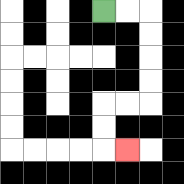{'start': '[4, 0]', 'end': '[5, 6]', 'path_directions': 'R,R,D,D,D,D,L,L,D,D,R', 'path_coordinates': '[[4, 0], [5, 0], [6, 0], [6, 1], [6, 2], [6, 3], [6, 4], [5, 4], [4, 4], [4, 5], [4, 6], [5, 6]]'}